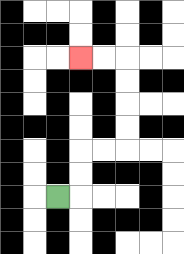{'start': '[2, 8]', 'end': '[3, 2]', 'path_directions': 'R,U,U,R,R,U,U,U,U,L,L', 'path_coordinates': '[[2, 8], [3, 8], [3, 7], [3, 6], [4, 6], [5, 6], [5, 5], [5, 4], [5, 3], [5, 2], [4, 2], [3, 2]]'}